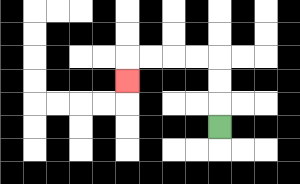{'start': '[9, 5]', 'end': '[5, 3]', 'path_directions': 'U,U,U,L,L,L,L,D', 'path_coordinates': '[[9, 5], [9, 4], [9, 3], [9, 2], [8, 2], [7, 2], [6, 2], [5, 2], [5, 3]]'}